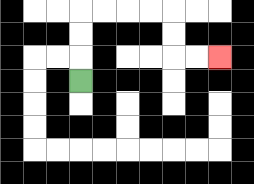{'start': '[3, 3]', 'end': '[9, 2]', 'path_directions': 'U,U,U,R,R,R,R,D,D,R,R', 'path_coordinates': '[[3, 3], [3, 2], [3, 1], [3, 0], [4, 0], [5, 0], [6, 0], [7, 0], [7, 1], [7, 2], [8, 2], [9, 2]]'}